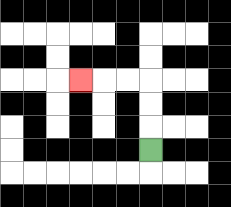{'start': '[6, 6]', 'end': '[3, 3]', 'path_directions': 'U,U,U,L,L,L', 'path_coordinates': '[[6, 6], [6, 5], [6, 4], [6, 3], [5, 3], [4, 3], [3, 3]]'}